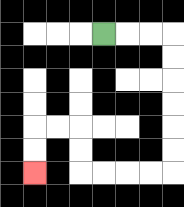{'start': '[4, 1]', 'end': '[1, 7]', 'path_directions': 'R,R,R,D,D,D,D,D,D,L,L,L,L,U,U,L,L,D,D', 'path_coordinates': '[[4, 1], [5, 1], [6, 1], [7, 1], [7, 2], [7, 3], [7, 4], [7, 5], [7, 6], [7, 7], [6, 7], [5, 7], [4, 7], [3, 7], [3, 6], [3, 5], [2, 5], [1, 5], [1, 6], [1, 7]]'}